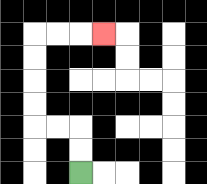{'start': '[3, 7]', 'end': '[4, 1]', 'path_directions': 'U,U,L,L,U,U,U,U,R,R,R', 'path_coordinates': '[[3, 7], [3, 6], [3, 5], [2, 5], [1, 5], [1, 4], [1, 3], [1, 2], [1, 1], [2, 1], [3, 1], [4, 1]]'}